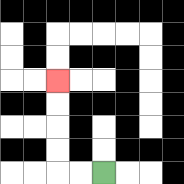{'start': '[4, 7]', 'end': '[2, 3]', 'path_directions': 'L,L,U,U,U,U', 'path_coordinates': '[[4, 7], [3, 7], [2, 7], [2, 6], [2, 5], [2, 4], [2, 3]]'}